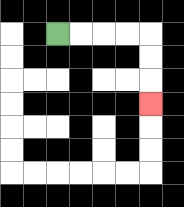{'start': '[2, 1]', 'end': '[6, 4]', 'path_directions': 'R,R,R,R,D,D,D', 'path_coordinates': '[[2, 1], [3, 1], [4, 1], [5, 1], [6, 1], [6, 2], [6, 3], [6, 4]]'}